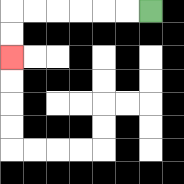{'start': '[6, 0]', 'end': '[0, 2]', 'path_directions': 'L,L,L,L,L,L,D,D', 'path_coordinates': '[[6, 0], [5, 0], [4, 0], [3, 0], [2, 0], [1, 0], [0, 0], [0, 1], [0, 2]]'}